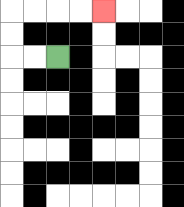{'start': '[2, 2]', 'end': '[4, 0]', 'path_directions': 'L,L,U,U,R,R,R,R', 'path_coordinates': '[[2, 2], [1, 2], [0, 2], [0, 1], [0, 0], [1, 0], [2, 0], [3, 0], [4, 0]]'}